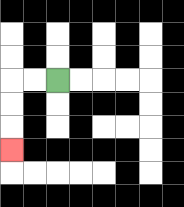{'start': '[2, 3]', 'end': '[0, 6]', 'path_directions': 'L,L,D,D,D', 'path_coordinates': '[[2, 3], [1, 3], [0, 3], [0, 4], [0, 5], [0, 6]]'}